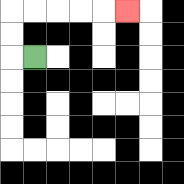{'start': '[1, 2]', 'end': '[5, 0]', 'path_directions': 'L,U,U,R,R,R,R,R', 'path_coordinates': '[[1, 2], [0, 2], [0, 1], [0, 0], [1, 0], [2, 0], [3, 0], [4, 0], [5, 0]]'}